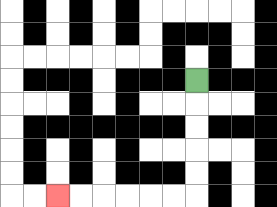{'start': '[8, 3]', 'end': '[2, 8]', 'path_directions': 'D,D,D,D,D,L,L,L,L,L,L', 'path_coordinates': '[[8, 3], [8, 4], [8, 5], [8, 6], [8, 7], [8, 8], [7, 8], [6, 8], [5, 8], [4, 8], [3, 8], [2, 8]]'}